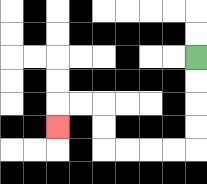{'start': '[8, 2]', 'end': '[2, 5]', 'path_directions': 'D,D,D,D,L,L,L,L,U,U,L,L,D', 'path_coordinates': '[[8, 2], [8, 3], [8, 4], [8, 5], [8, 6], [7, 6], [6, 6], [5, 6], [4, 6], [4, 5], [4, 4], [3, 4], [2, 4], [2, 5]]'}